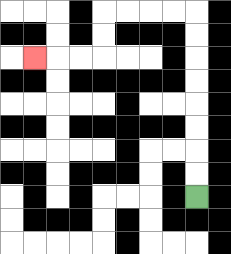{'start': '[8, 8]', 'end': '[1, 2]', 'path_directions': 'U,U,U,U,U,U,U,U,L,L,L,L,D,D,L,L,L', 'path_coordinates': '[[8, 8], [8, 7], [8, 6], [8, 5], [8, 4], [8, 3], [8, 2], [8, 1], [8, 0], [7, 0], [6, 0], [5, 0], [4, 0], [4, 1], [4, 2], [3, 2], [2, 2], [1, 2]]'}